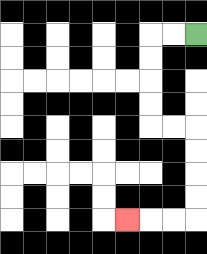{'start': '[8, 1]', 'end': '[5, 9]', 'path_directions': 'L,L,D,D,D,D,R,R,D,D,D,D,L,L,L', 'path_coordinates': '[[8, 1], [7, 1], [6, 1], [6, 2], [6, 3], [6, 4], [6, 5], [7, 5], [8, 5], [8, 6], [8, 7], [8, 8], [8, 9], [7, 9], [6, 9], [5, 9]]'}